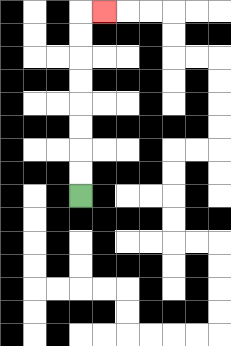{'start': '[3, 8]', 'end': '[4, 0]', 'path_directions': 'U,U,U,U,U,U,U,U,R', 'path_coordinates': '[[3, 8], [3, 7], [3, 6], [3, 5], [3, 4], [3, 3], [3, 2], [3, 1], [3, 0], [4, 0]]'}